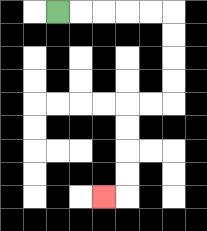{'start': '[2, 0]', 'end': '[4, 8]', 'path_directions': 'R,R,R,R,R,D,D,D,D,L,L,D,D,D,D,L', 'path_coordinates': '[[2, 0], [3, 0], [4, 0], [5, 0], [6, 0], [7, 0], [7, 1], [7, 2], [7, 3], [7, 4], [6, 4], [5, 4], [5, 5], [5, 6], [5, 7], [5, 8], [4, 8]]'}